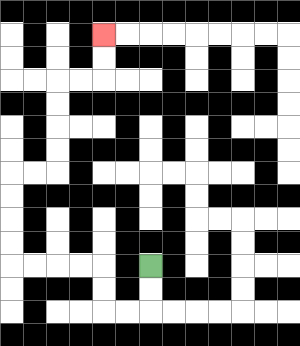{'start': '[6, 11]', 'end': '[4, 1]', 'path_directions': 'D,D,L,L,U,U,L,L,L,L,U,U,U,U,R,R,U,U,U,U,R,R,U,U', 'path_coordinates': '[[6, 11], [6, 12], [6, 13], [5, 13], [4, 13], [4, 12], [4, 11], [3, 11], [2, 11], [1, 11], [0, 11], [0, 10], [0, 9], [0, 8], [0, 7], [1, 7], [2, 7], [2, 6], [2, 5], [2, 4], [2, 3], [3, 3], [4, 3], [4, 2], [4, 1]]'}